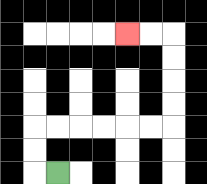{'start': '[2, 7]', 'end': '[5, 1]', 'path_directions': 'L,U,U,R,R,R,R,R,R,U,U,U,U,L,L', 'path_coordinates': '[[2, 7], [1, 7], [1, 6], [1, 5], [2, 5], [3, 5], [4, 5], [5, 5], [6, 5], [7, 5], [7, 4], [7, 3], [7, 2], [7, 1], [6, 1], [5, 1]]'}